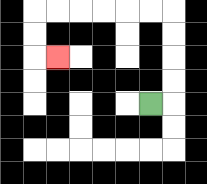{'start': '[6, 4]', 'end': '[2, 2]', 'path_directions': 'R,U,U,U,U,L,L,L,L,L,L,D,D,R', 'path_coordinates': '[[6, 4], [7, 4], [7, 3], [7, 2], [7, 1], [7, 0], [6, 0], [5, 0], [4, 0], [3, 0], [2, 0], [1, 0], [1, 1], [1, 2], [2, 2]]'}